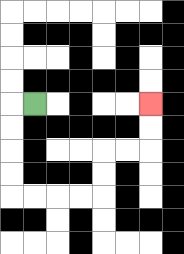{'start': '[1, 4]', 'end': '[6, 4]', 'path_directions': 'L,D,D,D,D,R,R,R,R,U,U,R,R,U,U', 'path_coordinates': '[[1, 4], [0, 4], [0, 5], [0, 6], [0, 7], [0, 8], [1, 8], [2, 8], [3, 8], [4, 8], [4, 7], [4, 6], [5, 6], [6, 6], [6, 5], [6, 4]]'}